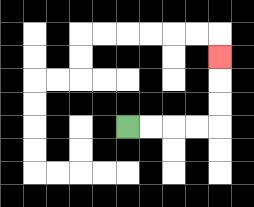{'start': '[5, 5]', 'end': '[9, 2]', 'path_directions': 'R,R,R,R,U,U,U', 'path_coordinates': '[[5, 5], [6, 5], [7, 5], [8, 5], [9, 5], [9, 4], [9, 3], [9, 2]]'}